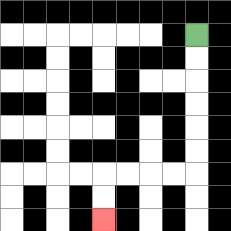{'start': '[8, 1]', 'end': '[4, 9]', 'path_directions': 'D,D,D,D,D,D,L,L,L,L,D,D', 'path_coordinates': '[[8, 1], [8, 2], [8, 3], [8, 4], [8, 5], [8, 6], [8, 7], [7, 7], [6, 7], [5, 7], [4, 7], [4, 8], [4, 9]]'}